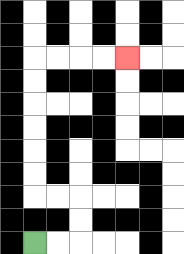{'start': '[1, 10]', 'end': '[5, 2]', 'path_directions': 'R,R,U,U,L,L,U,U,U,U,U,U,R,R,R,R', 'path_coordinates': '[[1, 10], [2, 10], [3, 10], [3, 9], [3, 8], [2, 8], [1, 8], [1, 7], [1, 6], [1, 5], [1, 4], [1, 3], [1, 2], [2, 2], [3, 2], [4, 2], [5, 2]]'}